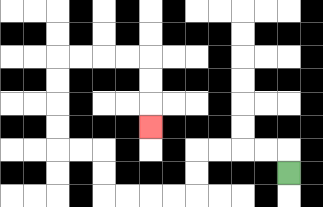{'start': '[12, 7]', 'end': '[6, 5]', 'path_directions': 'U,L,L,L,L,D,D,L,L,L,L,U,U,L,L,U,U,U,U,R,R,R,R,D,D,D', 'path_coordinates': '[[12, 7], [12, 6], [11, 6], [10, 6], [9, 6], [8, 6], [8, 7], [8, 8], [7, 8], [6, 8], [5, 8], [4, 8], [4, 7], [4, 6], [3, 6], [2, 6], [2, 5], [2, 4], [2, 3], [2, 2], [3, 2], [4, 2], [5, 2], [6, 2], [6, 3], [6, 4], [6, 5]]'}